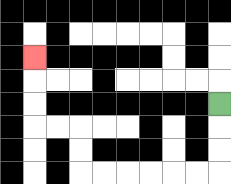{'start': '[9, 4]', 'end': '[1, 2]', 'path_directions': 'D,D,D,L,L,L,L,L,L,U,U,L,L,U,U,U', 'path_coordinates': '[[9, 4], [9, 5], [9, 6], [9, 7], [8, 7], [7, 7], [6, 7], [5, 7], [4, 7], [3, 7], [3, 6], [3, 5], [2, 5], [1, 5], [1, 4], [1, 3], [1, 2]]'}